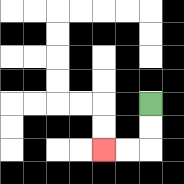{'start': '[6, 4]', 'end': '[4, 6]', 'path_directions': 'D,D,L,L', 'path_coordinates': '[[6, 4], [6, 5], [6, 6], [5, 6], [4, 6]]'}